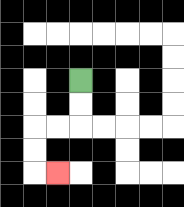{'start': '[3, 3]', 'end': '[2, 7]', 'path_directions': 'D,D,L,L,D,D,R', 'path_coordinates': '[[3, 3], [3, 4], [3, 5], [2, 5], [1, 5], [1, 6], [1, 7], [2, 7]]'}